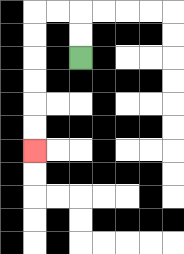{'start': '[3, 2]', 'end': '[1, 6]', 'path_directions': 'U,U,L,L,D,D,D,D,D,D', 'path_coordinates': '[[3, 2], [3, 1], [3, 0], [2, 0], [1, 0], [1, 1], [1, 2], [1, 3], [1, 4], [1, 5], [1, 6]]'}